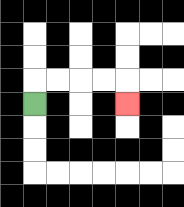{'start': '[1, 4]', 'end': '[5, 4]', 'path_directions': 'U,R,R,R,R,D', 'path_coordinates': '[[1, 4], [1, 3], [2, 3], [3, 3], [4, 3], [5, 3], [5, 4]]'}